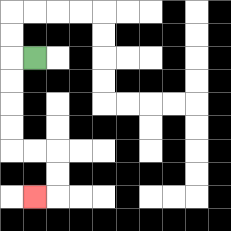{'start': '[1, 2]', 'end': '[1, 8]', 'path_directions': 'L,D,D,D,D,R,R,D,D,L', 'path_coordinates': '[[1, 2], [0, 2], [0, 3], [0, 4], [0, 5], [0, 6], [1, 6], [2, 6], [2, 7], [2, 8], [1, 8]]'}